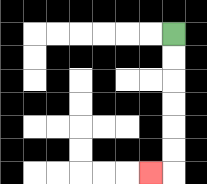{'start': '[7, 1]', 'end': '[6, 7]', 'path_directions': 'D,D,D,D,D,D,L', 'path_coordinates': '[[7, 1], [7, 2], [7, 3], [7, 4], [7, 5], [7, 6], [7, 7], [6, 7]]'}